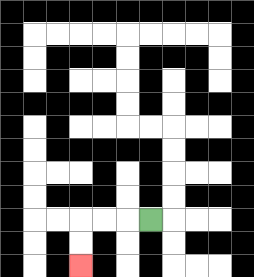{'start': '[6, 9]', 'end': '[3, 11]', 'path_directions': 'L,L,L,D,D', 'path_coordinates': '[[6, 9], [5, 9], [4, 9], [3, 9], [3, 10], [3, 11]]'}